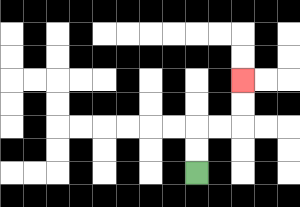{'start': '[8, 7]', 'end': '[10, 3]', 'path_directions': 'U,U,R,R,U,U', 'path_coordinates': '[[8, 7], [8, 6], [8, 5], [9, 5], [10, 5], [10, 4], [10, 3]]'}